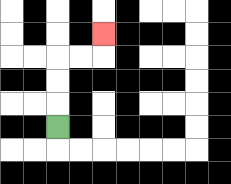{'start': '[2, 5]', 'end': '[4, 1]', 'path_directions': 'U,U,U,R,R,U', 'path_coordinates': '[[2, 5], [2, 4], [2, 3], [2, 2], [3, 2], [4, 2], [4, 1]]'}